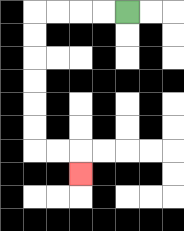{'start': '[5, 0]', 'end': '[3, 7]', 'path_directions': 'L,L,L,L,D,D,D,D,D,D,R,R,D', 'path_coordinates': '[[5, 0], [4, 0], [3, 0], [2, 0], [1, 0], [1, 1], [1, 2], [1, 3], [1, 4], [1, 5], [1, 6], [2, 6], [3, 6], [3, 7]]'}